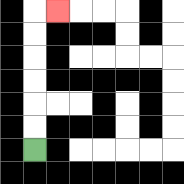{'start': '[1, 6]', 'end': '[2, 0]', 'path_directions': 'U,U,U,U,U,U,R', 'path_coordinates': '[[1, 6], [1, 5], [1, 4], [1, 3], [1, 2], [1, 1], [1, 0], [2, 0]]'}